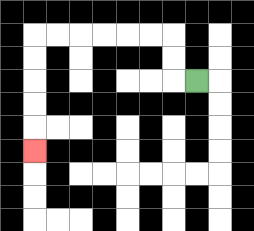{'start': '[8, 3]', 'end': '[1, 6]', 'path_directions': 'L,U,U,L,L,L,L,L,L,D,D,D,D,D', 'path_coordinates': '[[8, 3], [7, 3], [7, 2], [7, 1], [6, 1], [5, 1], [4, 1], [3, 1], [2, 1], [1, 1], [1, 2], [1, 3], [1, 4], [1, 5], [1, 6]]'}